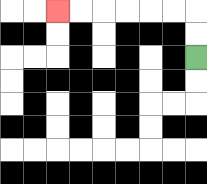{'start': '[8, 2]', 'end': '[2, 0]', 'path_directions': 'U,U,L,L,L,L,L,L', 'path_coordinates': '[[8, 2], [8, 1], [8, 0], [7, 0], [6, 0], [5, 0], [4, 0], [3, 0], [2, 0]]'}